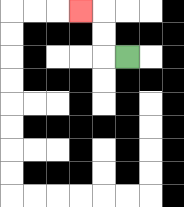{'start': '[5, 2]', 'end': '[3, 0]', 'path_directions': 'L,U,U,L', 'path_coordinates': '[[5, 2], [4, 2], [4, 1], [4, 0], [3, 0]]'}